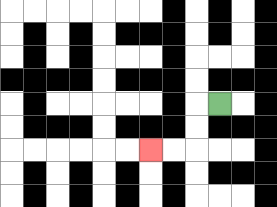{'start': '[9, 4]', 'end': '[6, 6]', 'path_directions': 'L,D,D,L,L', 'path_coordinates': '[[9, 4], [8, 4], [8, 5], [8, 6], [7, 6], [6, 6]]'}